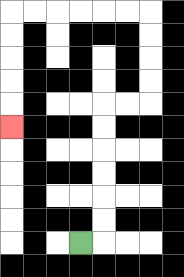{'start': '[3, 10]', 'end': '[0, 5]', 'path_directions': 'R,U,U,U,U,U,U,R,R,U,U,U,U,L,L,L,L,L,L,D,D,D,D,D', 'path_coordinates': '[[3, 10], [4, 10], [4, 9], [4, 8], [4, 7], [4, 6], [4, 5], [4, 4], [5, 4], [6, 4], [6, 3], [6, 2], [6, 1], [6, 0], [5, 0], [4, 0], [3, 0], [2, 0], [1, 0], [0, 0], [0, 1], [0, 2], [0, 3], [0, 4], [0, 5]]'}